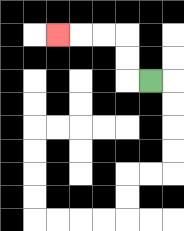{'start': '[6, 3]', 'end': '[2, 1]', 'path_directions': 'L,U,U,L,L,L', 'path_coordinates': '[[6, 3], [5, 3], [5, 2], [5, 1], [4, 1], [3, 1], [2, 1]]'}